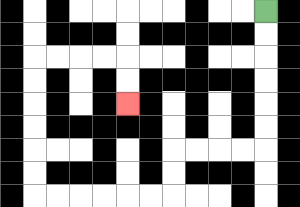{'start': '[11, 0]', 'end': '[5, 4]', 'path_directions': 'D,D,D,D,D,D,L,L,L,L,D,D,L,L,L,L,L,L,U,U,U,U,U,U,R,R,R,R,D,D', 'path_coordinates': '[[11, 0], [11, 1], [11, 2], [11, 3], [11, 4], [11, 5], [11, 6], [10, 6], [9, 6], [8, 6], [7, 6], [7, 7], [7, 8], [6, 8], [5, 8], [4, 8], [3, 8], [2, 8], [1, 8], [1, 7], [1, 6], [1, 5], [1, 4], [1, 3], [1, 2], [2, 2], [3, 2], [4, 2], [5, 2], [5, 3], [5, 4]]'}